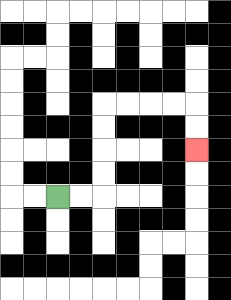{'start': '[2, 8]', 'end': '[8, 6]', 'path_directions': 'R,R,U,U,U,U,R,R,R,R,D,D', 'path_coordinates': '[[2, 8], [3, 8], [4, 8], [4, 7], [4, 6], [4, 5], [4, 4], [5, 4], [6, 4], [7, 4], [8, 4], [8, 5], [8, 6]]'}